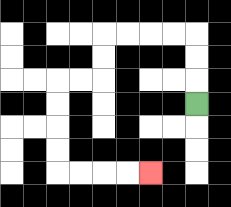{'start': '[8, 4]', 'end': '[6, 7]', 'path_directions': 'U,U,U,L,L,L,L,D,D,L,L,D,D,D,D,R,R,R,R', 'path_coordinates': '[[8, 4], [8, 3], [8, 2], [8, 1], [7, 1], [6, 1], [5, 1], [4, 1], [4, 2], [4, 3], [3, 3], [2, 3], [2, 4], [2, 5], [2, 6], [2, 7], [3, 7], [4, 7], [5, 7], [6, 7]]'}